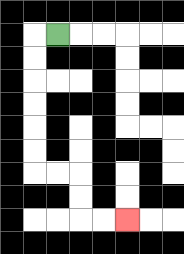{'start': '[2, 1]', 'end': '[5, 9]', 'path_directions': 'L,D,D,D,D,D,D,R,R,D,D,R,R', 'path_coordinates': '[[2, 1], [1, 1], [1, 2], [1, 3], [1, 4], [1, 5], [1, 6], [1, 7], [2, 7], [3, 7], [3, 8], [3, 9], [4, 9], [5, 9]]'}